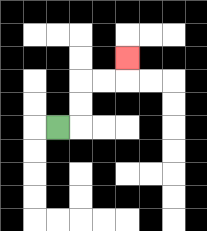{'start': '[2, 5]', 'end': '[5, 2]', 'path_directions': 'R,U,U,R,R,U', 'path_coordinates': '[[2, 5], [3, 5], [3, 4], [3, 3], [4, 3], [5, 3], [5, 2]]'}